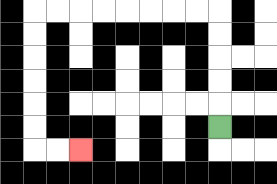{'start': '[9, 5]', 'end': '[3, 6]', 'path_directions': 'U,U,U,U,U,L,L,L,L,L,L,L,L,D,D,D,D,D,D,R,R', 'path_coordinates': '[[9, 5], [9, 4], [9, 3], [9, 2], [9, 1], [9, 0], [8, 0], [7, 0], [6, 0], [5, 0], [4, 0], [3, 0], [2, 0], [1, 0], [1, 1], [1, 2], [1, 3], [1, 4], [1, 5], [1, 6], [2, 6], [3, 6]]'}